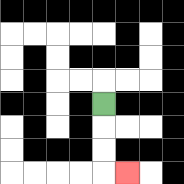{'start': '[4, 4]', 'end': '[5, 7]', 'path_directions': 'D,D,D,R', 'path_coordinates': '[[4, 4], [4, 5], [4, 6], [4, 7], [5, 7]]'}